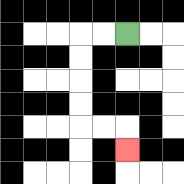{'start': '[5, 1]', 'end': '[5, 6]', 'path_directions': 'L,L,D,D,D,D,R,R,D', 'path_coordinates': '[[5, 1], [4, 1], [3, 1], [3, 2], [3, 3], [3, 4], [3, 5], [4, 5], [5, 5], [5, 6]]'}